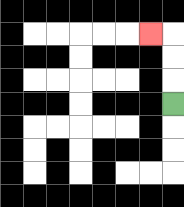{'start': '[7, 4]', 'end': '[6, 1]', 'path_directions': 'U,U,U,L', 'path_coordinates': '[[7, 4], [7, 3], [7, 2], [7, 1], [6, 1]]'}